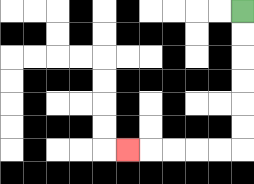{'start': '[10, 0]', 'end': '[5, 6]', 'path_directions': 'D,D,D,D,D,D,L,L,L,L,L', 'path_coordinates': '[[10, 0], [10, 1], [10, 2], [10, 3], [10, 4], [10, 5], [10, 6], [9, 6], [8, 6], [7, 6], [6, 6], [5, 6]]'}